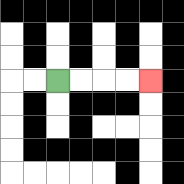{'start': '[2, 3]', 'end': '[6, 3]', 'path_directions': 'R,R,R,R', 'path_coordinates': '[[2, 3], [3, 3], [4, 3], [5, 3], [6, 3]]'}